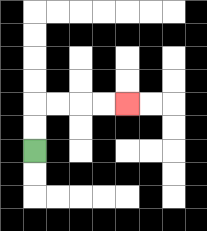{'start': '[1, 6]', 'end': '[5, 4]', 'path_directions': 'U,U,R,R,R,R', 'path_coordinates': '[[1, 6], [1, 5], [1, 4], [2, 4], [3, 4], [4, 4], [5, 4]]'}